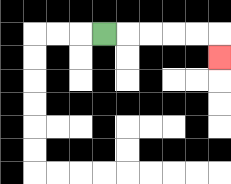{'start': '[4, 1]', 'end': '[9, 2]', 'path_directions': 'R,R,R,R,R,D', 'path_coordinates': '[[4, 1], [5, 1], [6, 1], [7, 1], [8, 1], [9, 1], [9, 2]]'}